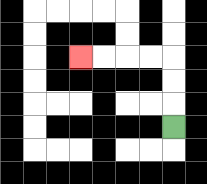{'start': '[7, 5]', 'end': '[3, 2]', 'path_directions': 'U,U,U,L,L,L,L', 'path_coordinates': '[[7, 5], [7, 4], [7, 3], [7, 2], [6, 2], [5, 2], [4, 2], [3, 2]]'}